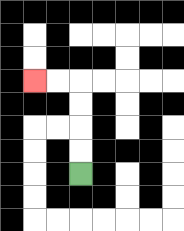{'start': '[3, 7]', 'end': '[1, 3]', 'path_directions': 'U,U,U,U,L,L', 'path_coordinates': '[[3, 7], [3, 6], [3, 5], [3, 4], [3, 3], [2, 3], [1, 3]]'}